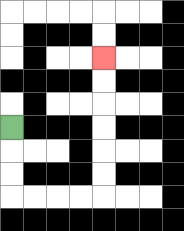{'start': '[0, 5]', 'end': '[4, 2]', 'path_directions': 'D,D,D,R,R,R,R,U,U,U,U,U,U', 'path_coordinates': '[[0, 5], [0, 6], [0, 7], [0, 8], [1, 8], [2, 8], [3, 8], [4, 8], [4, 7], [4, 6], [4, 5], [4, 4], [4, 3], [4, 2]]'}